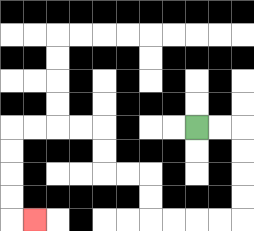{'start': '[8, 5]', 'end': '[1, 9]', 'path_directions': 'R,R,D,D,D,D,L,L,L,L,U,U,L,L,U,U,L,L,L,L,D,D,D,D,R', 'path_coordinates': '[[8, 5], [9, 5], [10, 5], [10, 6], [10, 7], [10, 8], [10, 9], [9, 9], [8, 9], [7, 9], [6, 9], [6, 8], [6, 7], [5, 7], [4, 7], [4, 6], [4, 5], [3, 5], [2, 5], [1, 5], [0, 5], [0, 6], [0, 7], [0, 8], [0, 9], [1, 9]]'}